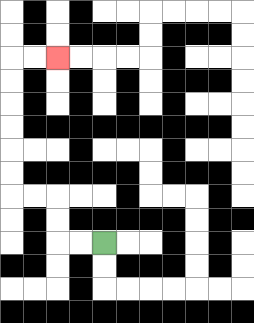{'start': '[4, 10]', 'end': '[2, 2]', 'path_directions': 'L,L,U,U,L,L,U,U,U,U,U,U,R,R', 'path_coordinates': '[[4, 10], [3, 10], [2, 10], [2, 9], [2, 8], [1, 8], [0, 8], [0, 7], [0, 6], [0, 5], [0, 4], [0, 3], [0, 2], [1, 2], [2, 2]]'}